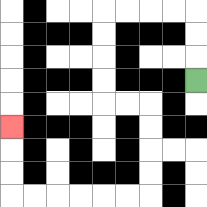{'start': '[8, 3]', 'end': '[0, 5]', 'path_directions': 'U,U,U,L,L,L,L,D,D,D,D,R,R,D,D,D,D,L,L,L,L,L,L,U,U,U', 'path_coordinates': '[[8, 3], [8, 2], [8, 1], [8, 0], [7, 0], [6, 0], [5, 0], [4, 0], [4, 1], [4, 2], [4, 3], [4, 4], [5, 4], [6, 4], [6, 5], [6, 6], [6, 7], [6, 8], [5, 8], [4, 8], [3, 8], [2, 8], [1, 8], [0, 8], [0, 7], [0, 6], [0, 5]]'}